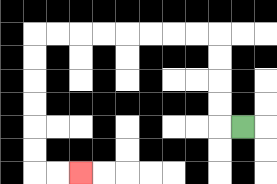{'start': '[10, 5]', 'end': '[3, 7]', 'path_directions': 'L,U,U,U,U,L,L,L,L,L,L,L,L,D,D,D,D,D,D,R,R', 'path_coordinates': '[[10, 5], [9, 5], [9, 4], [9, 3], [9, 2], [9, 1], [8, 1], [7, 1], [6, 1], [5, 1], [4, 1], [3, 1], [2, 1], [1, 1], [1, 2], [1, 3], [1, 4], [1, 5], [1, 6], [1, 7], [2, 7], [3, 7]]'}